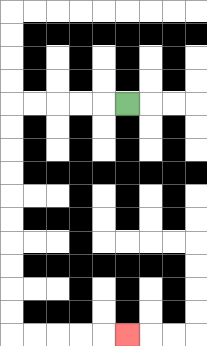{'start': '[5, 4]', 'end': '[5, 14]', 'path_directions': 'L,L,L,L,L,D,D,D,D,D,D,D,D,D,D,R,R,R,R,R', 'path_coordinates': '[[5, 4], [4, 4], [3, 4], [2, 4], [1, 4], [0, 4], [0, 5], [0, 6], [0, 7], [0, 8], [0, 9], [0, 10], [0, 11], [0, 12], [0, 13], [0, 14], [1, 14], [2, 14], [3, 14], [4, 14], [5, 14]]'}